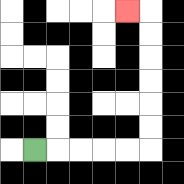{'start': '[1, 6]', 'end': '[5, 0]', 'path_directions': 'R,R,R,R,R,U,U,U,U,U,U,L', 'path_coordinates': '[[1, 6], [2, 6], [3, 6], [4, 6], [5, 6], [6, 6], [6, 5], [6, 4], [6, 3], [6, 2], [6, 1], [6, 0], [5, 0]]'}